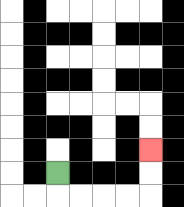{'start': '[2, 7]', 'end': '[6, 6]', 'path_directions': 'D,R,R,R,R,U,U', 'path_coordinates': '[[2, 7], [2, 8], [3, 8], [4, 8], [5, 8], [6, 8], [6, 7], [6, 6]]'}